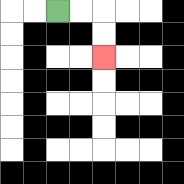{'start': '[2, 0]', 'end': '[4, 2]', 'path_directions': 'R,R,D,D', 'path_coordinates': '[[2, 0], [3, 0], [4, 0], [4, 1], [4, 2]]'}